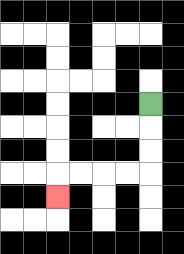{'start': '[6, 4]', 'end': '[2, 8]', 'path_directions': 'D,D,D,L,L,L,L,D', 'path_coordinates': '[[6, 4], [6, 5], [6, 6], [6, 7], [5, 7], [4, 7], [3, 7], [2, 7], [2, 8]]'}